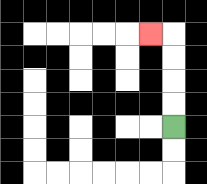{'start': '[7, 5]', 'end': '[6, 1]', 'path_directions': 'U,U,U,U,L', 'path_coordinates': '[[7, 5], [7, 4], [7, 3], [7, 2], [7, 1], [6, 1]]'}